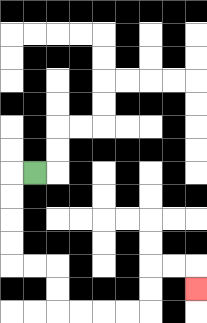{'start': '[1, 7]', 'end': '[8, 12]', 'path_directions': 'L,D,D,D,D,R,R,D,D,R,R,R,R,U,U,R,R,D', 'path_coordinates': '[[1, 7], [0, 7], [0, 8], [0, 9], [0, 10], [0, 11], [1, 11], [2, 11], [2, 12], [2, 13], [3, 13], [4, 13], [5, 13], [6, 13], [6, 12], [6, 11], [7, 11], [8, 11], [8, 12]]'}